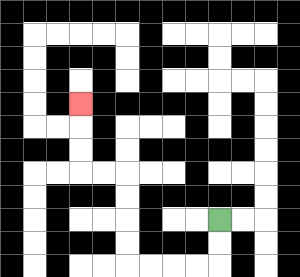{'start': '[9, 9]', 'end': '[3, 4]', 'path_directions': 'D,D,L,L,L,L,U,U,U,U,L,L,U,U,U', 'path_coordinates': '[[9, 9], [9, 10], [9, 11], [8, 11], [7, 11], [6, 11], [5, 11], [5, 10], [5, 9], [5, 8], [5, 7], [4, 7], [3, 7], [3, 6], [3, 5], [3, 4]]'}